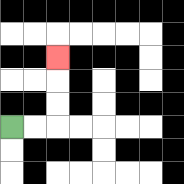{'start': '[0, 5]', 'end': '[2, 2]', 'path_directions': 'R,R,U,U,U', 'path_coordinates': '[[0, 5], [1, 5], [2, 5], [2, 4], [2, 3], [2, 2]]'}